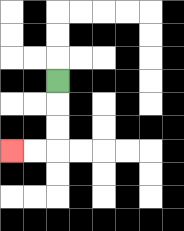{'start': '[2, 3]', 'end': '[0, 6]', 'path_directions': 'D,D,D,L,L', 'path_coordinates': '[[2, 3], [2, 4], [2, 5], [2, 6], [1, 6], [0, 6]]'}